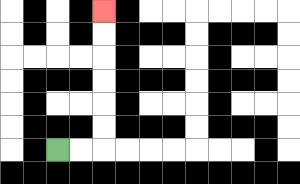{'start': '[2, 6]', 'end': '[4, 0]', 'path_directions': 'R,R,U,U,U,U,U,U', 'path_coordinates': '[[2, 6], [3, 6], [4, 6], [4, 5], [4, 4], [4, 3], [4, 2], [4, 1], [4, 0]]'}